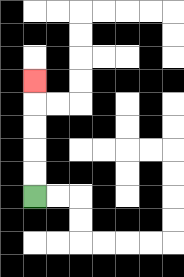{'start': '[1, 8]', 'end': '[1, 3]', 'path_directions': 'U,U,U,U,U', 'path_coordinates': '[[1, 8], [1, 7], [1, 6], [1, 5], [1, 4], [1, 3]]'}